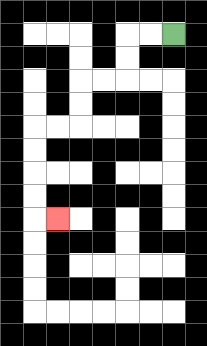{'start': '[7, 1]', 'end': '[2, 9]', 'path_directions': 'L,L,D,D,L,L,D,D,L,L,D,D,D,D,R', 'path_coordinates': '[[7, 1], [6, 1], [5, 1], [5, 2], [5, 3], [4, 3], [3, 3], [3, 4], [3, 5], [2, 5], [1, 5], [1, 6], [1, 7], [1, 8], [1, 9], [2, 9]]'}